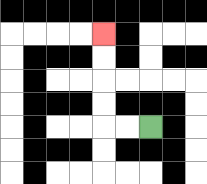{'start': '[6, 5]', 'end': '[4, 1]', 'path_directions': 'L,L,U,U,U,U', 'path_coordinates': '[[6, 5], [5, 5], [4, 5], [4, 4], [4, 3], [4, 2], [4, 1]]'}